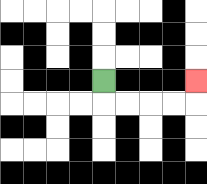{'start': '[4, 3]', 'end': '[8, 3]', 'path_directions': 'D,R,R,R,R,U', 'path_coordinates': '[[4, 3], [4, 4], [5, 4], [6, 4], [7, 4], [8, 4], [8, 3]]'}